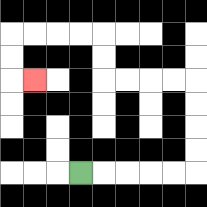{'start': '[3, 7]', 'end': '[1, 3]', 'path_directions': 'R,R,R,R,R,U,U,U,U,L,L,L,L,U,U,L,L,L,L,D,D,R', 'path_coordinates': '[[3, 7], [4, 7], [5, 7], [6, 7], [7, 7], [8, 7], [8, 6], [8, 5], [8, 4], [8, 3], [7, 3], [6, 3], [5, 3], [4, 3], [4, 2], [4, 1], [3, 1], [2, 1], [1, 1], [0, 1], [0, 2], [0, 3], [1, 3]]'}